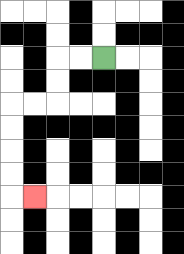{'start': '[4, 2]', 'end': '[1, 8]', 'path_directions': 'L,L,D,D,L,L,D,D,D,D,R', 'path_coordinates': '[[4, 2], [3, 2], [2, 2], [2, 3], [2, 4], [1, 4], [0, 4], [0, 5], [0, 6], [0, 7], [0, 8], [1, 8]]'}